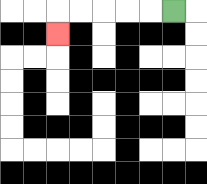{'start': '[7, 0]', 'end': '[2, 1]', 'path_directions': 'L,L,L,L,L,D', 'path_coordinates': '[[7, 0], [6, 0], [5, 0], [4, 0], [3, 0], [2, 0], [2, 1]]'}